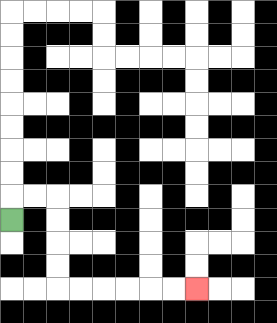{'start': '[0, 9]', 'end': '[8, 12]', 'path_directions': 'U,R,R,D,D,D,D,R,R,R,R,R,R', 'path_coordinates': '[[0, 9], [0, 8], [1, 8], [2, 8], [2, 9], [2, 10], [2, 11], [2, 12], [3, 12], [4, 12], [5, 12], [6, 12], [7, 12], [8, 12]]'}